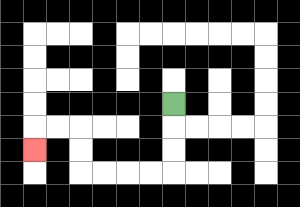{'start': '[7, 4]', 'end': '[1, 6]', 'path_directions': 'D,D,D,L,L,L,L,U,U,L,L,D', 'path_coordinates': '[[7, 4], [7, 5], [7, 6], [7, 7], [6, 7], [5, 7], [4, 7], [3, 7], [3, 6], [3, 5], [2, 5], [1, 5], [1, 6]]'}